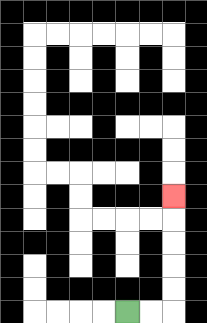{'start': '[5, 13]', 'end': '[7, 8]', 'path_directions': 'R,R,U,U,U,U,U', 'path_coordinates': '[[5, 13], [6, 13], [7, 13], [7, 12], [7, 11], [7, 10], [7, 9], [7, 8]]'}